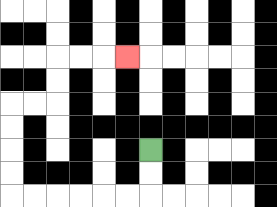{'start': '[6, 6]', 'end': '[5, 2]', 'path_directions': 'D,D,L,L,L,L,L,L,U,U,U,U,R,R,U,U,R,R,R', 'path_coordinates': '[[6, 6], [6, 7], [6, 8], [5, 8], [4, 8], [3, 8], [2, 8], [1, 8], [0, 8], [0, 7], [0, 6], [0, 5], [0, 4], [1, 4], [2, 4], [2, 3], [2, 2], [3, 2], [4, 2], [5, 2]]'}